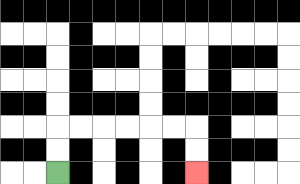{'start': '[2, 7]', 'end': '[8, 7]', 'path_directions': 'U,U,R,R,R,R,R,R,D,D', 'path_coordinates': '[[2, 7], [2, 6], [2, 5], [3, 5], [4, 5], [5, 5], [6, 5], [7, 5], [8, 5], [8, 6], [8, 7]]'}